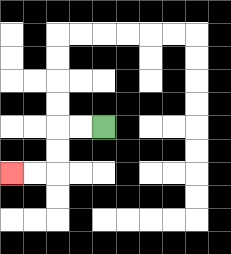{'start': '[4, 5]', 'end': '[0, 7]', 'path_directions': 'L,L,D,D,L,L', 'path_coordinates': '[[4, 5], [3, 5], [2, 5], [2, 6], [2, 7], [1, 7], [0, 7]]'}